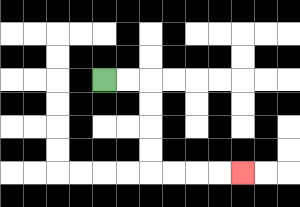{'start': '[4, 3]', 'end': '[10, 7]', 'path_directions': 'R,R,D,D,D,D,R,R,R,R', 'path_coordinates': '[[4, 3], [5, 3], [6, 3], [6, 4], [6, 5], [6, 6], [6, 7], [7, 7], [8, 7], [9, 7], [10, 7]]'}